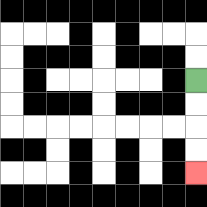{'start': '[8, 3]', 'end': '[8, 7]', 'path_directions': 'D,D,D,D', 'path_coordinates': '[[8, 3], [8, 4], [8, 5], [8, 6], [8, 7]]'}